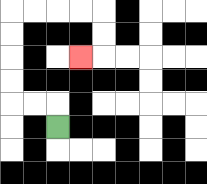{'start': '[2, 5]', 'end': '[3, 2]', 'path_directions': 'U,L,L,U,U,U,U,R,R,R,R,D,D,L', 'path_coordinates': '[[2, 5], [2, 4], [1, 4], [0, 4], [0, 3], [0, 2], [0, 1], [0, 0], [1, 0], [2, 0], [3, 0], [4, 0], [4, 1], [4, 2], [3, 2]]'}